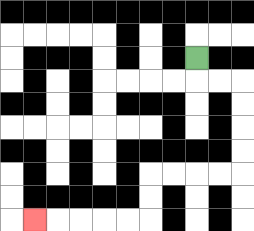{'start': '[8, 2]', 'end': '[1, 9]', 'path_directions': 'D,R,R,D,D,D,D,L,L,L,L,D,D,L,L,L,L,L', 'path_coordinates': '[[8, 2], [8, 3], [9, 3], [10, 3], [10, 4], [10, 5], [10, 6], [10, 7], [9, 7], [8, 7], [7, 7], [6, 7], [6, 8], [6, 9], [5, 9], [4, 9], [3, 9], [2, 9], [1, 9]]'}